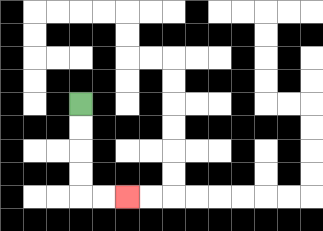{'start': '[3, 4]', 'end': '[5, 8]', 'path_directions': 'D,D,D,D,R,R', 'path_coordinates': '[[3, 4], [3, 5], [3, 6], [3, 7], [3, 8], [4, 8], [5, 8]]'}